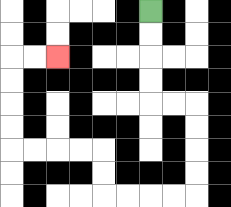{'start': '[6, 0]', 'end': '[2, 2]', 'path_directions': 'D,D,D,D,R,R,D,D,D,D,L,L,L,L,U,U,L,L,L,L,U,U,U,U,R,R', 'path_coordinates': '[[6, 0], [6, 1], [6, 2], [6, 3], [6, 4], [7, 4], [8, 4], [8, 5], [8, 6], [8, 7], [8, 8], [7, 8], [6, 8], [5, 8], [4, 8], [4, 7], [4, 6], [3, 6], [2, 6], [1, 6], [0, 6], [0, 5], [0, 4], [0, 3], [0, 2], [1, 2], [2, 2]]'}